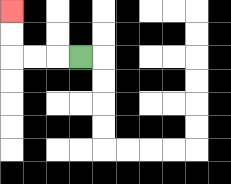{'start': '[3, 2]', 'end': '[0, 0]', 'path_directions': 'L,L,L,U,U', 'path_coordinates': '[[3, 2], [2, 2], [1, 2], [0, 2], [0, 1], [0, 0]]'}